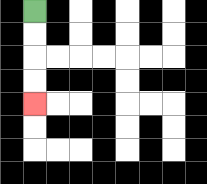{'start': '[1, 0]', 'end': '[1, 4]', 'path_directions': 'D,D,D,D', 'path_coordinates': '[[1, 0], [1, 1], [1, 2], [1, 3], [1, 4]]'}